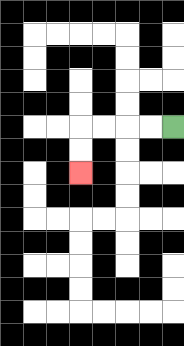{'start': '[7, 5]', 'end': '[3, 7]', 'path_directions': 'L,L,L,L,D,D', 'path_coordinates': '[[7, 5], [6, 5], [5, 5], [4, 5], [3, 5], [3, 6], [3, 7]]'}